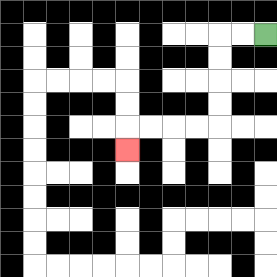{'start': '[11, 1]', 'end': '[5, 6]', 'path_directions': 'L,L,D,D,D,D,L,L,L,L,D', 'path_coordinates': '[[11, 1], [10, 1], [9, 1], [9, 2], [9, 3], [9, 4], [9, 5], [8, 5], [7, 5], [6, 5], [5, 5], [5, 6]]'}